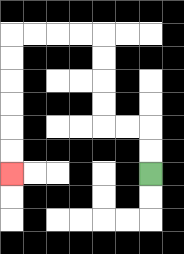{'start': '[6, 7]', 'end': '[0, 7]', 'path_directions': 'U,U,L,L,U,U,U,U,L,L,L,L,D,D,D,D,D,D', 'path_coordinates': '[[6, 7], [6, 6], [6, 5], [5, 5], [4, 5], [4, 4], [4, 3], [4, 2], [4, 1], [3, 1], [2, 1], [1, 1], [0, 1], [0, 2], [0, 3], [0, 4], [0, 5], [0, 6], [0, 7]]'}